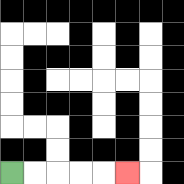{'start': '[0, 7]', 'end': '[5, 7]', 'path_directions': 'R,R,R,R,R', 'path_coordinates': '[[0, 7], [1, 7], [2, 7], [3, 7], [4, 7], [5, 7]]'}